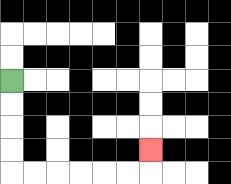{'start': '[0, 3]', 'end': '[6, 6]', 'path_directions': 'D,D,D,D,R,R,R,R,R,R,U', 'path_coordinates': '[[0, 3], [0, 4], [0, 5], [0, 6], [0, 7], [1, 7], [2, 7], [3, 7], [4, 7], [5, 7], [6, 7], [6, 6]]'}